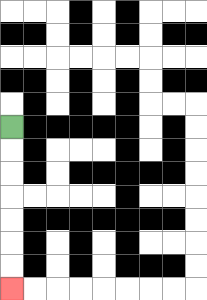{'start': '[0, 5]', 'end': '[0, 12]', 'path_directions': 'D,D,D,D,D,D,D', 'path_coordinates': '[[0, 5], [0, 6], [0, 7], [0, 8], [0, 9], [0, 10], [0, 11], [0, 12]]'}